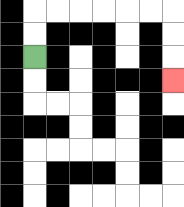{'start': '[1, 2]', 'end': '[7, 3]', 'path_directions': 'U,U,R,R,R,R,R,R,D,D,D', 'path_coordinates': '[[1, 2], [1, 1], [1, 0], [2, 0], [3, 0], [4, 0], [5, 0], [6, 0], [7, 0], [7, 1], [7, 2], [7, 3]]'}